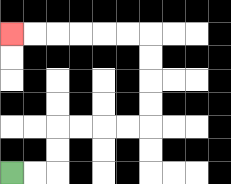{'start': '[0, 7]', 'end': '[0, 1]', 'path_directions': 'R,R,U,U,R,R,R,R,U,U,U,U,L,L,L,L,L,L', 'path_coordinates': '[[0, 7], [1, 7], [2, 7], [2, 6], [2, 5], [3, 5], [4, 5], [5, 5], [6, 5], [6, 4], [6, 3], [6, 2], [6, 1], [5, 1], [4, 1], [3, 1], [2, 1], [1, 1], [0, 1]]'}